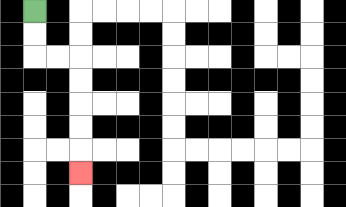{'start': '[1, 0]', 'end': '[3, 7]', 'path_directions': 'D,D,R,R,D,D,D,D,D', 'path_coordinates': '[[1, 0], [1, 1], [1, 2], [2, 2], [3, 2], [3, 3], [3, 4], [3, 5], [3, 6], [3, 7]]'}